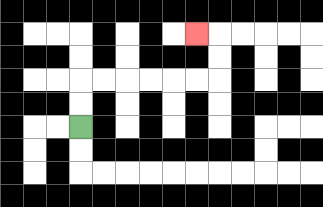{'start': '[3, 5]', 'end': '[8, 1]', 'path_directions': 'U,U,R,R,R,R,R,R,U,U,L', 'path_coordinates': '[[3, 5], [3, 4], [3, 3], [4, 3], [5, 3], [6, 3], [7, 3], [8, 3], [9, 3], [9, 2], [9, 1], [8, 1]]'}